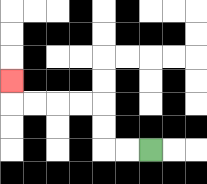{'start': '[6, 6]', 'end': '[0, 3]', 'path_directions': 'L,L,U,U,L,L,L,L,U', 'path_coordinates': '[[6, 6], [5, 6], [4, 6], [4, 5], [4, 4], [3, 4], [2, 4], [1, 4], [0, 4], [0, 3]]'}